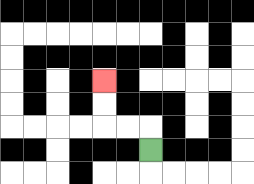{'start': '[6, 6]', 'end': '[4, 3]', 'path_directions': 'U,L,L,U,U', 'path_coordinates': '[[6, 6], [6, 5], [5, 5], [4, 5], [4, 4], [4, 3]]'}